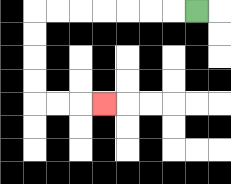{'start': '[8, 0]', 'end': '[4, 4]', 'path_directions': 'L,L,L,L,L,L,L,D,D,D,D,R,R,R', 'path_coordinates': '[[8, 0], [7, 0], [6, 0], [5, 0], [4, 0], [3, 0], [2, 0], [1, 0], [1, 1], [1, 2], [1, 3], [1, 4], [2, 4], [3, 4], [4, 4]]'}